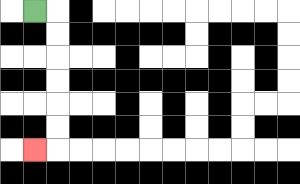{'start': '[1, 0]', 'end': '[1, 6]', 'path_directions': 'R,D,D,D,D,D,D,L', 'path_coordinates': '[[1, 0], [2, 0], [2, 1], [2, 2], [2, 3], [2, 4], [2, 5], [2, 6], [1, 6]]'}